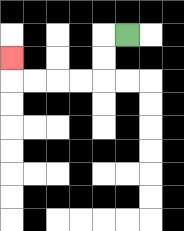{'start': '[5, 1]', 'end': '[0, 2]', 'path_directions': 'L,D,D,L,L,L,L,U', 'path_coordinates': '[[5, 1], [4, 1], [4, 2], [4, 3], [3, 3], [2, 3], [1, 3], [0, 3], [0, 2]]'}